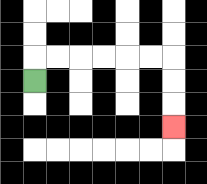{'start': '[1, 3]', 'end': '[7, 5]', 'path_directions': 'U,R,R,R,R,R,R,D,D,D', 'path_coordinates': '[[1, 3], [1, 2], [2, 2], [3, 2], [4, 2], [5, 2], [6, 2], [7, 2], [7, 3], [7, 4], [7, 5]]'}